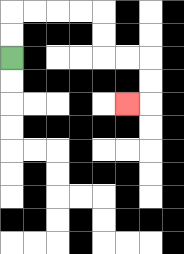{'start': '[0, 2]', 'end': '[5, 4]', 'path_directions': 'U,U,R,R,R,R,D,D,R,R,D,D,L', 'path_coordinates': '[[0, 2], [0, 1], [0, 0], [1, 0], [2, 0], [3, 0], [4, 0], [4, 1], [4, 2], [5, 2], [6, 2], [6, 3], [6, 4], [5, 4]]'}